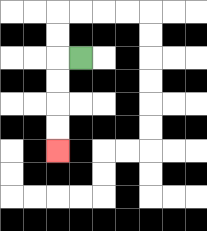{'start': '[3, 2]', 'end': '[2, 6]', 'path_directions': 'L,D,D,D,D', 'path_coordinates': '[[3, 2], [2, 2], [2, 3], [2, 4], [2, 5], [2, 6]]'}